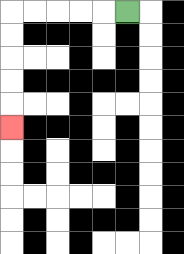{'start': '[5, 0]', 'end': '[0, 5]', 'path_directions': 'L,L,L,L,L,D,D,D,D,D', 'path_coordinates': '[[5, 0], [4, 0], [3, 0], [2, 0], [1, 0], [0, 0], [0, 1], [0, 2], [0, 3], [0, 4], [0, 5]]'}